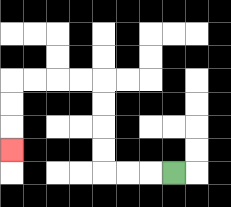{'start': '[7, 7]', 'end': '[0, 6]', 'path_directions': 'L,L,L,U,U,U,U,L,L,L,L,D,D,D', 'path_coordinates': '[[7, 7], [6, 7], [5, 7], [4, 7], [4, 6], [4, 5], [4, 4], [4, 3], [3, 3], [2, 3], [1, 3], [0, 3], [0, 4], [0, 5], [0, 6]]'}